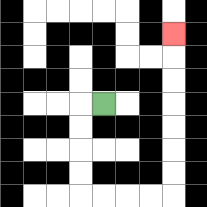{'start': '[4, 4]', 'end': '[7, 1]', 'path_directions': 'L,D,D,D,D,R,R,R,R,U,U,U,U,U,U,U', 'path_coordinates': '[[4, 4], [3, 4], [3, 5], [3, 6], [3, 7], [3, 8], [4, 8], [5, 8], [6, 8], [7, 8], [7, 7], [7, 6], [7, 5], [7, 4], [7, 3], [7, 2], [7, 1]]'}